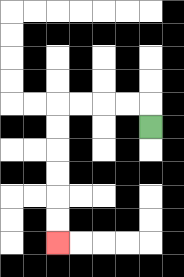{'start': '[6, 5]', 'end': '[2, 10]', 'path_directions': 'U,L,L,L,L,D,D,D,D,D,D', 'path_coordinates': '[[6, 5], [6, 4], [5, 4], [4, 4], [3, 4], [2, 4], [2, 5], [2, 6], [2, 7], [2, 8], [2, 9], [2, 10]]'}